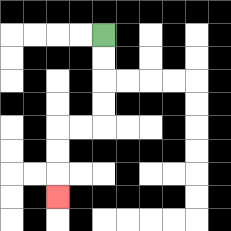{'start': '[4, 1]', 'end': '[2, 8]', 'path_directions': 'D,D,D,D,L,L,D,D,D', 'path_coordinates': '[[4, 1], [4, 2], [4, 3], [4, 4], [4, 5], [3, 5], [2, 5], [2, 6], [2, 7], [2, 8]]'}